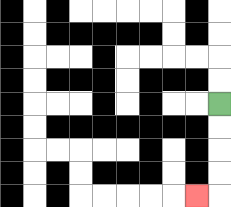{'start': '[9, 4]', 'end': '[8, 8]', 'path_directions': 'D,D,D,D,L', 'path_coordinates': '[[9, 4], [9, 5], [9, 6], [9, 7], [9, 8], [8, 8]]'}